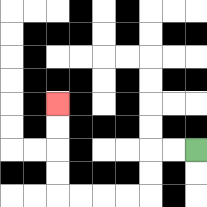{'start': '[8, 6]', 'end': '[2, 4]', 'path_directions': 'L,L,D,D,L,L,L,L,U,U,U,U', 'path_coordinates': '[[8, 6], [7, 6], [6, 6], [6, 7], [6, 8], [5, 8], [4, 8], [3, 8], [2, 8], [2, 7], [2, 6], [2, 5], [2, 4]]'}